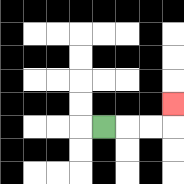{'start': '[4, 5]', 'end': '[7, 4]', 'path_directions': 'R,R,R,U', 'path_coordinates': '[[4, 5], [5, 5], [6, 5], [7, 5], [7, 4]]'}